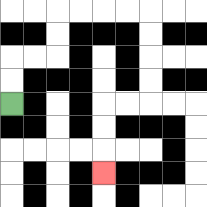{'start': '[0, 4]', 'end': '[4, 7]', 'path_directions': 'U,U,R,R,U,U,R,R,R,R,D,D,D,D,L,L,D,D,D', 'path_coordinates': '[[0, 4], [0, 3], [0, 2], [1, 2], [2, 2], [2, 1], [2, 0], [3, 0], [4, 0], [5, 0], [6, 0], [6, 1], [6, 2], [6, 3], [6, 4], [5, 4], [4, 4], [4, 5], [4, 6], [4, 7]]'}